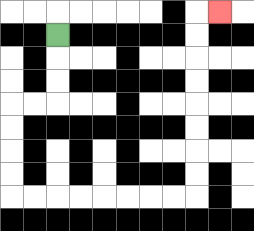{'start': '[2, 1]', 'end': '[9, 0]', 'path_directions': 'D,D,D,L,L,D,D,D,D,R,R,R,R,R,R,R,R,U,U,U,U,U,U,U,U,R', 'path_coordinates': '[[2, 1], [2, 2], [2, 3], [2, 4], [1, 4], [0, 4], [0, 5], [0, 6], [0, 7], [0, 8], [1, 8], [2, 8], [3, 8], [4, 8], [5, 8], [6, 8], [7, 8], [8, 8], [8, 7], [8, 6], [8, 5], [8, 4], [8, 3], [8, 2], [8, 1], [8, 0], [9, 0]]'}